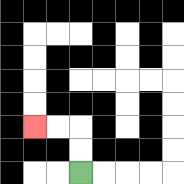{'start': '[3, 7]', 'end': '[1, 5]', 'path_directions': 'U,U,L,L', 'path_coordinates': '[[3, 7], [3, 6], [3, 5], [2, 5], [1, 5]]'}